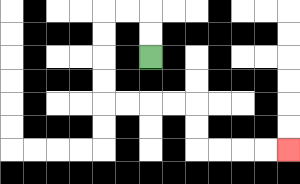{'start': '[6, 2]', 'end': '[12, 6]', 'path_directions': 'U,U,L,L,D,D,D,D,R,R,R,R,D,D,R,R,R,R', 'path_coordinates': '[[6, 2], [6, 1], [6, 0], [5, 0], [4, 0], [4, 1], [4, 2], [4, 3], [4, 4], [5, 4], [6, 4], [7, 4], [8, 4], [8, 5], [8, 6], [9, 6], [10, 6], [11, 6], [12, 6]]'}